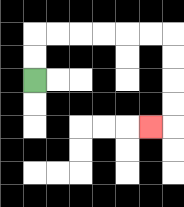{'start': '[1, 3]', 'end': '[6, 5]', 'path_directions': 'U,U,R,R,R,R,R,R,D,D,D,D,L', 'path_coordinates': '[[1, 3], [1, 2], [1, 1], [2, 1], [3, 1], [4, 1], [5, 1], [6, 1], [7, 1], [7, 2], [7, 3], [7, 4], [7, 5], [6, 5]]'}